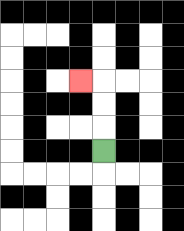{'start': '[4, 6]', 'end': '[3, 3]', 'path_directions': 'U,U,U,L', 'path_coordinates': '[[4, 6], [4, 5], [4, 4], [4, 3], [3, 3]]'}